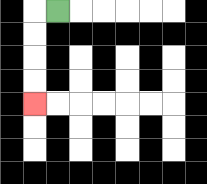{'start': '[2, 0]', 'end': '[1, 4]', 'path_directions': 'L,D,D,D,D', 'path_coordinates': '[[2, 0], [1, 0], [1, 1], [1, 2], [1, 3], [1, 4]]'}